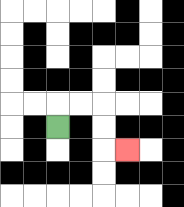{'start': '[2, 5]', 'end': '[5, 6]', 'path_directions': 'U,R,R,D,D,R', 'path_coordinates': '[[2, 5], [2, 4], [3, 4], [4, 4], [4, 5], [4, 6], [5, 6]]'}